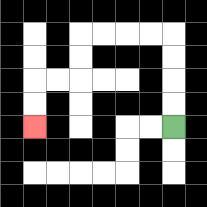{'start': '[7, 5]', 'end': '[1, 5]', 'path_directions': 'U,U,U,U,L,L,L,L,D,D,L,L,D,D', 'path_coordinates': '[[7, 5], [7, 4], [7, 3], [7, 2], [7, 1], [6, 1], [5, 1], [4, 1], [3, 1], [3, 2], [3, 3], [2, 3], [1, 3], [1, 4], [1, 5]]'}